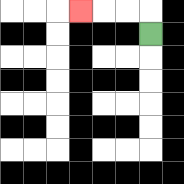{'start': '[6, 1]', 'end': '[3, 0]', 'path_directions': 'U,L,L,L', 'path_coordinates': '[[6, 1], [6, 0], [5, 0], [4, 0], [3, 0]]'}